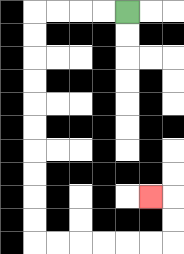{'start': '[5, 0]', 'end': '[6, 8]', 'path_directions': 'L,L,L,L,D,D,D,D,D,D,D,D,D,D,R,R,R,R,R,R,U,U,L', 'path_coordinates': '[[5, 0], [4, 0], [3, 0], [2, 0], [1, 0], [1, 1], [1, 2], [1, 3], [1, 4], [1, 5], [1, 6], [1, 7], [1, 8], [1, 9], [1, 10], [2, 10], [3, 10], [4, 10], [5, 10], [6, 10], [7, 10], [7, 9], [7, 8], [6, 8]]'}